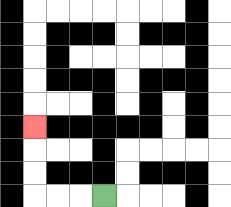{'start': '[4, 8]', 'end': '[1, 5]', 'path_directions': 'L,L,L,U,U,U', 'path_coordinates': '[[4, 8], [3, 8], [2, 8], [1, 8], [1, 7], [1, 6], [1, 5]]'}